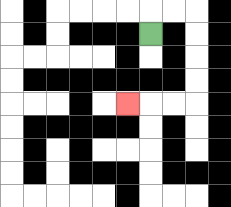{'start': '[6, 1]', 'end': '[5, 4]', 'path_directions': 'U,R,R,D,D,D,D,L,L,L', 'path_coordinates': '[[6, 1], [6, 0], [7, 0], [8, 0], [8, 1], [8, 2], [8, 3], [8, 4], [7, 4], [6, 4], [5, 4]]'}